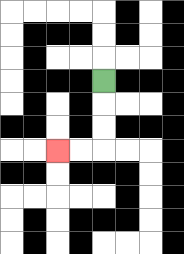{'start': '[4, 3]', 'end': '[2, 6]', 'path_directions': 'D,D,D,L,L', 'path_coordinates': '[[4, 3], [4, 4], [4, 5], [4, 6], [3, 6], [2, 6]]'}